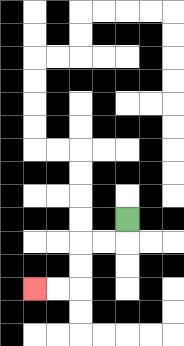{'start': '[5, 9]', 'end': '[1, 12]', 'path_directions': 'D,L,L,D,D,L,L', 'path_coordinates': '[[5, 9], [5, 10], [4, 10], [3, 10], [3, 11], [3, 12], [2, 12], [1, 12]]'}